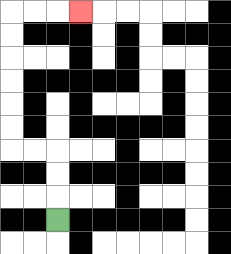{'start': '[2, 9]', 'end': '[3, 0]', 'path_directions': 'U,U,U,L,L,U,U,U,U,U,U,R,R,R', 'path_coordinates': '[[2, 9], [2, 8], [2, 7], [2, 6], [1, 6], [0, 6], [0, 5], [0, 4], [0, 3], [0, 2], [0, 1], [0, 0], [1, 0], [2, 0], [3, 0]]'}